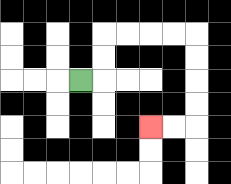{'start': '[3, 3]', 'end': '[6, 5]', 'path_directions': 'R,U,U,R,R,R,R,D,D,D,D,L,L', 'path_coordinates': '[[3, 3], [4, 3], [4, 2], [4, 1], [5, 1], [6, 1], [7, 1], [8, 1], [8, 2], [8, 3], [8, 4], [8, 5], [7, 5], [6, 5]]'}